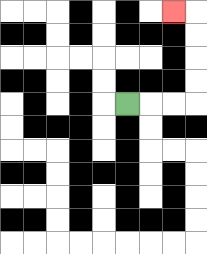{'start': '[5, 4]', 'end': '[7, 0]', 'path_directions': 'R,R,R,U,U,U,U,L', 'path_coordinates': '[[5, 4], [6, 4], [7, 4], [8, 4], [8, 3], [8, 2], [8, 1], [8, 0], [7, 0]]'}